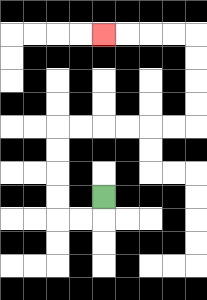{'start': '[4, 8]', 'end': '[4, 1]', 'path_directions': 'D,L,L,U,U,U,U,R,R,R,R,R,R,U,U,U,U,L,L,L,L', 'path_coordinates': '[[4, 8], [4, 9], [3, 9], [2, 9], [2, 8], [2, 7], [2, 6], [2, 5], [3, 5], [4, 5], [5, 5], [6, 5], [7, 5], [8, 5], [8, 4], [8, 3], [8, 2], [8, 1], [7, 1], [6, 1], [5, 1], [4, 1]]'}